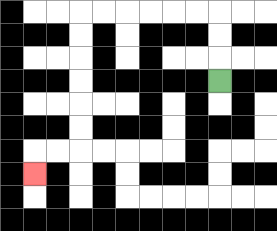{'start': '[9, 3]', 'end': '[1, 7]', 'path_directions': 'U,U,U,L,L,L,L,L,L,D,D,D,D,D,D,L,L,D', 'path_coordinates': '[[9, 3], [9, 2], [9, 1], [9, 0], [8, 0], [7, 0], [6, 0], [5, 0], [4, 0], [3, 0], [3, 1], [3, 2], [3, 3], [3, 4], [3, 5], [3, 6], [2, 6], [1, 6], [1, 7]]'}